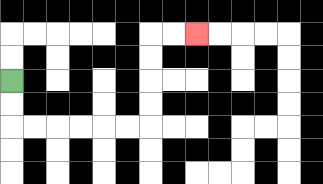{'start': '[0, 3]', 'end': '[8, 1]', 'path_directions': 'D,D,R,R,R,R,R,R,U,U,U,U,R,R', 'path_coordinates': '[[0, 3], [0, 4], [0, 5], [1, 5], [2, 5], [3, 5], [4, 5], [5, 5], [6, 5], [6, 4], [6, 3], [6, 2], [6, 1], [7, 1], [8, 1]]'}